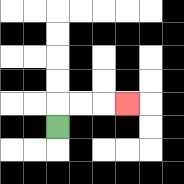{'start': '[2, 5]', 'end': '[5, 4]', 'path_directions': 'U,R,R,R', 'path_coordinates': '[[2, 5], [2, 4], [3, 4], [4, 4], [5, 4]]'}